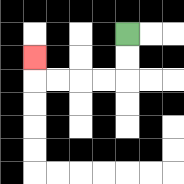{'start': '[5, 1]', 'end': '[1, 2]', 'path_directions': 'D,D,L,L,L,L,U', 'path_coordinates': '[[5, 1], [5, 2], [5, 3], [4, 3], [3, 3], [2, 3], [1, 3], [1, 2]]'}